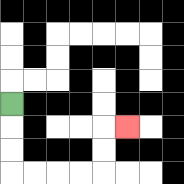{'start': '[0, 4]', 'end': '[5, 5]', 'path_directions': 'D,D,D,R,R,R,R,U,U,R', 'path_coordinates': '[[0, 4], [0, 5], [0, 6], [0, 7], [1, 7], [2, 7], [3, 7], [4, 7], [4, 6], [4, 5], [5, 5]]'}